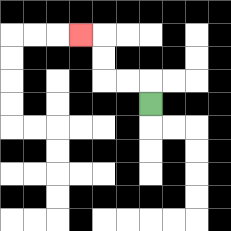{'start': '[6, 4]', 'end': '[3, 1]', 'path_directions': 'U,L,L,U,U,L', 'path_coordinates': '[[6, 4], [6, 3], [5, 3], [4, 3], [4, 2], [4, 1], [3, 1]]'}